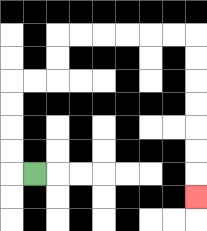{'start': '[1, 7]', 'end': '[8, 8]', 'path_directions': 'L,U,U,U,U,R,R,U,U,R,R,R,R,R,R,D,D,D,D,D,D,D', 'path_coordinates': '[[1, 7], [0, 7], [0, 6], [0, 5], [0, 4], [0, 3], [1, 3], [2, 3], [2, 2], [2, 1], [3, 1], [4, 1], [5, 1], [6, 1], [7, 1], [8, 1], [8, 2], [8, 3], [8, 4], [8, 5], [8, 6], [8, 7], [8, 8]]'}